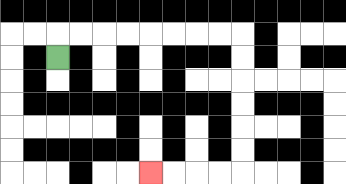{'start': '[2, 2]', 'end': '[6, 7]', 'path_directions': 'U,R,R,R,R,R,R,R,R,D,D,D,D,D,D,L,L,L,L', 'path_coordinates': '[[2, 2], [2, 1], [3, 1], [4, 1], [5, 1], [6, 1], [7, 1], [8, 1], [9, 1], [10, 1], [10, 2], [10, 3], [10, 4], [10, 5], [10, 6], [10, 7], [9, 7], [8, 7], [7, 7], [6, 7]]'}